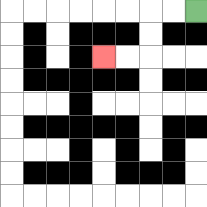{'start': '[8, 0]', 'end': '[4, 2]', 'path_directions': 'L,L,D,D,L,L', 'path_coordinates': '[[8, 0], [7, 0], [6, 0], [6, 1], [6, 2], [5, 2], [4, 2]]'}